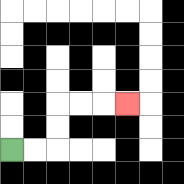{'start': '[0, 6]', 'end': '[5, 4]', 'path_directions': 'R,R,U,U,R,R,R', 'path_coordinates': '[[0, 6], [1, 6], [2, 6], [2, 5], [2, 4], [3, 4], [4, 4], [5, 4]]'}